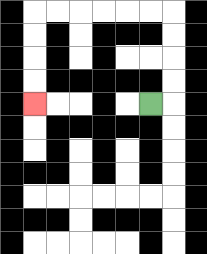{'start': '[6, 4]', 'end': '[1, 4]', 'path_directions': 'R,U,U,U,U,L,L,L,L,L,L,D,D,D,D', 'path_coordinates': '[[6, 4], [7, 4], [7, 3], [7, 2], [7, 1], [7, 0], [6, 0], [5, 0], [4, 0], [3, 0], [2, 0], [1, 0], [1, 1], [1, 2], [1, 3], [1, 4]]'}